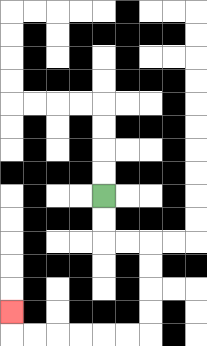{'start': '[4, 8]', 'end': '[0, 13]', 'path_directions': 'D,D,R,R,D,D,D,D,L,L,L,L,L,L,U', 'path_coordinates': '[[4, 8], [4, 9], [4, 10], [5, 10], [6, 10], [6, 11], [6, 12], [6, 13], [6, 14], [5, 14], [4, 14], [3, 14], [2, 14], [1, 14], [0, 14], [0, 13]]'}